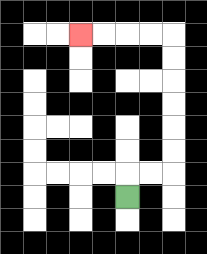{'start': '[5, 8]', 'end': '[3, 1]', 'path_directions': 'U,R,R,U,U,U,U,U,U,L,L,L,L', 'path_coordinates': '[[5, 8], [5, 7], [6, 7], [7, 7], [7, 6], [7, 5], [7, 4], [7, 3], [7, 2], [7, 1], [6, 1], [5, 1], [4, 1], [3, 1]]'}